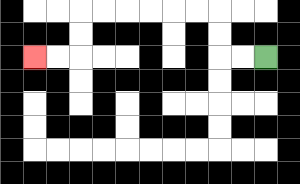{'start': '[11, 2]', 'end': '[1, 2]', 'path_directions': 'L,L,U,U,L,L,L,L,L,L,D,D,L,L', 'path_coordinates': '[[11, 2], [10, 2], [9, 2], [9, 1], [9, 0], [8, 0], [7, 0], [6, 0], [5, 0], [4, 0], [3, 0], [3, 1], [3, 2], [2, 2], [1, 2]]'}